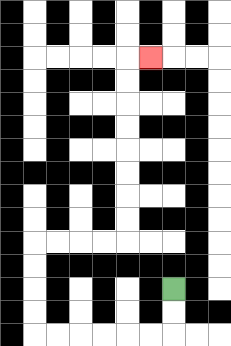{'start': '[7, 12]', 'end': '[6, 2]', 'path_directions': 'D,D,L,L,L,L,L,L,U,U,U,U,R,R,R,R,U,U,U,U,U,U,U,U,R', 'path_coordinates': '[[7, 12], [7, 13], [7, 14], [6, 14], [5, 14], [4, 14], [3, 14], [2, 14], [1, 14], [1, 13], [1, 12], [1, 11], [1, 10], [2, 10], [3, 10], [4, 10], [5, 10], [5, 9], [5, 8], [5, 7], [5, 6], [5, 5], [5, 4], [5, 3], [5, 2], [6, 2]]'}